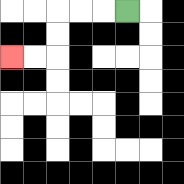{'start': '[5, 0]', 'end': '[0, 2]', 'path_directions': 'L,L,L,D,D,L,L', 'path_coordinates': '[[5, 0], [4, 0], [3, 0], [2, 0], [2, 1], [2, 2], [1, 2], [0, 2]]'}